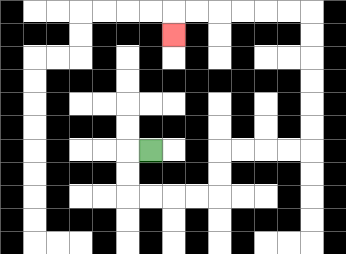{'start': '[6, 6]', 'end': '[7, 1]', 'path_directions': 'L,D,D,R,R,R,R,U,U,R,R,R,R,U,U,U,U,U,U,L,L,L,L,L,L,D', 'path_coordinates': '[[6, 6], [5, 6], [5, 7], [5, 8], [6, 8], [7, 8], [8, 8], [9, 8], [9, 7], [9, 6], [10, 6], [11, 6], [12, 6], [13, 6], [13, 5], [13, 4], [13, 3], [13, 2], [13, 1], [13, 0], [12, 0], [11, 0], [10, 0], [9, 0], [8, 0], [7, 0], [7, 1]]'}